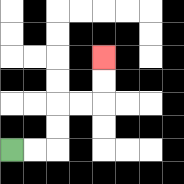{'start': '[0, 6]', 'end': '[4, 2]', 'path_directions': 'R,R,U,U,R,R,U,U', 'path_coordinates': '[[0, 6], [1, 6], [2, 6], [2, 5], [2, 4], [3, 4], [4, 4], [4, 3], [4, 2]]'}